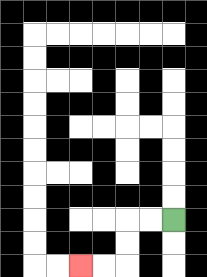{'start': '[7, 9]', 'end': '[3, 11]', 'path_directions': 'L,L,D,D,L,L', 'path_coordinates': '[[7, 9], [6, 9], [5, 9], [5, 10], [5, 11], [4, 11], [3, 11]]'}